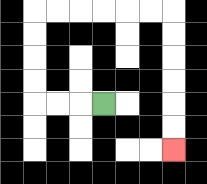{'start': '[4, 4]', 'end': '[7, 6]', 'path_directions': 'L,L,L,U,U,U,U,R,R,R,R,R,R,D,D,D,D,D,D', 'path_coordinates': '[[4, 4], [3, 4], [2, 4], [1, 4], [1, 3], [1, 2], [1, 1], [1, 0], [2, 0], [3, 0], [4, 0], [5, 0], [6, 0], [7, 0], [7, 1], [7, 2], [7, 3], [7, 4], [7, 5], [7, 6]]'}